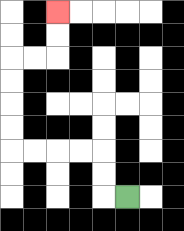{'start': '[5, 8]', 'end': '[2, 0]', 'path_directions': 'L,U,U,L,L,L,L,U,U,U,U,R,R,U,U', 'path_coordinates': '[[5, 8], [4, 8], [4, 7], [4, 6], [3, 6], [2, 6], [1, 6], [0, 6], [0, 5], [0, 4], [0, 3], [0, 2], [1, 2], [2, 2], [2, 1], [2, 0]]'}